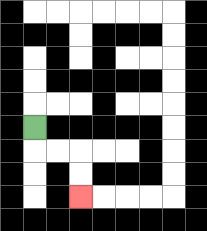{'start': '[1, 5]', 'end': '[3, 8]', 'path_directions': 'D,R,R,D,D', 'path_coordinates': '[[1, 5], [1, 6], [2, 6], [3, 6], [3, 7], [3, 8]]'}